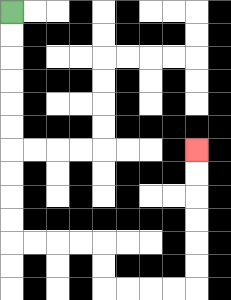{'start': '[0, 0]', 'end': '[8, 6]', 'path_directions': 'D,D,D,D,D,D,D,D,D,D,R,R,R,R,D,D,R,R,R,R,U,U,U,U,U,U', 'path_coordinates': '[[0, 0], [0, 1], [0, 2], [0, 3], [0, 4], [0, 5], [0, 6], [0, 7], [0, 8], [0, 9], [0, 10], [1, 10], [2, 10], [3, 10], [4, 10], [4, 11], [4, 12], [5, 12], [6, 12], [7, 12], [8, 12], [8, 11], [8, 10], [8, 9], [8, 8], [8, 7], [8, 6]]'}